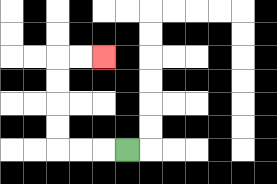{'start': '[5, 6]', 'end': '[4, 2]', 'path_directions': 'L,L,L,U,U,U,U,R,R', 'path_coordinates': '[[5, 6], [4, 6], [3, 6], [2, 6], [2, 5], [2, 4], [2, 3], [2, 2], [3, 2], [4, 2]]'}